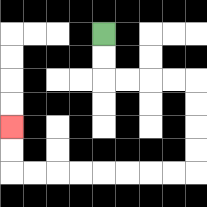{'start': '[4, 1]', 'end': '[0, 5]', 'path_directions': 'D,D,R,R,R,R,D,D,D,D,L,L,L,L,L,L,L,L,U,U', 'path_coordinates': '[[4, 1], [4, 2], [4, 3], [5, 3], [6, 3], [7, 3], [8, 3], [8, 4], [8, 5], [8, 6], [8, 7], [7, 7], [6, 7], [5, 7], [4, 7], [3, 7], [2, 7], [1, 7], [0, 7], [0, 6], [0, 5]]'}